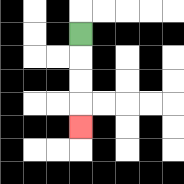{'start': '[3, 1]', 'end': '[3, 5]', 'path_directions': 'D,D,D,D', 'path_coordinates': '[[3, 1], [3, 2], [3, 3], [3, 4], [3, 5]]'}